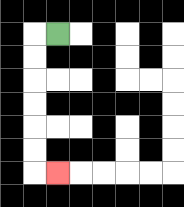{'start': '[2, 1]', 'end': '[2, 7]', 'path_directions': 'L,D,D,D,D,D,D,R', 'path_coordinates': '[[2, 1], [1, 1], [1, 2], [1, 3], [1, 4], [1, 5], [1, 6], [1, 7], [2, 7]]'}